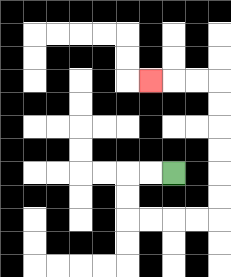{'start': '[7, 7]', 'end': '[6, 3]', 'path_directions': 'L,L,D,D,R,R,R,R,U,U,U,U,U,U,L,L,L', 'path_coordinates': '[[7, 7], [6, 7], [5, 7], [5, 8], [5, 9], [6, 9], [7, 9], [8, 9], [9, 9], [9, 8], [9, 7], [9, 6], [9, 5], [9, 4], [9, 3], [8, 3], [7, 3], [6, 3]]'}